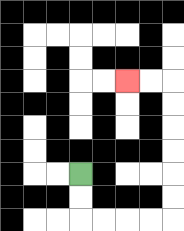{'start': '[3, 7]', 'end': '[5, 3]', 'path_directions': 'D,D,R,R,R,R,U,U,U,U,U,U,L,L', 'path_coordinates': '[[3, 7], [3, 8], [3, 9], [4, 9], [5, 9], [6, 9], [7, 9], [7, 8], [7, 7], [7, 6], [7, 5], [7, 4], [7, 3], [6, 3], [5, 3]]'}